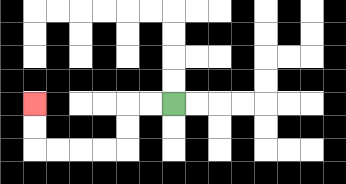{'start': '[7, 4]', 'end': '[1, 4]', 'path_directions': 'L,L,D,D,L,L,L,L,U,U', 'path_coordinates': '[[7, 4], [6, 4], [5, 4], [5, 5], [5, 6], [4, 6], [3, 6], [2, 6], [1, 6], [1, 5], [1, 4]]'}